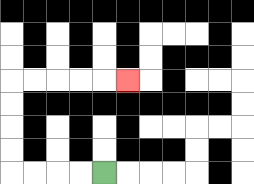{'start': '[4, 7]', 'end': '[5, 3]', 'path_directions': 'L,L,L,L,U,U,U,U,R,R,R,R,R', 'path_coordinates': '[[4, 7], [3, 7], [2, 7], [1, 7], [0, 7], [0, 6], [0, 5], [0, 4], [0, 3], [1, 3], [2, 3], [3, 3], [4, 3], [5, 3]]'}